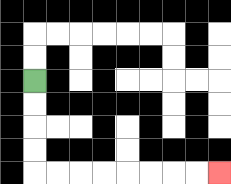{'start': '[1, 3]', 'end': '[9, 7]', 'path_directions': 'D,D,D,D,R,R,R,R,R,R,R,R', 'path_coordinates': '[[1, 3], [1, 4], [1, 5], [1, 6], [1, 7], [2, 7], [3, 7], [4, 7], [5, 7], [6, 7], [7, 7], [8, 7], [9, 7]]'}